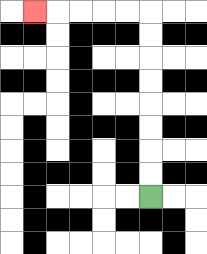{'start': '[6, 8]', 'end': '[1, 0]', 'path_directions': 'U,U,U,U,U,U,U,U,L,L,L,L,L', 'path_coordinates': '[[6, 8], [6, 7], [6, 6], [6, 5], [6, 4], [6, 3], [6, 2], [6, 1], [6, 0], [5, 0], [4, 0], [3, 0], [2, 0], [1, 0]]'}